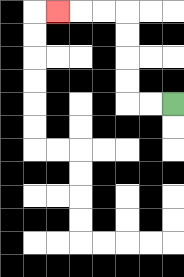{'start': '[7, 4]', 'end': '[2, 0]', 'path_directions': 'L,L,U,U,U,U,L,L,L', 'path_coordinates': '[[7, 4], [6, 4], [5, 4], [5, 3], [5, 2], [5, 1], [5, 0], [4, 0], [3, 0], [2, 0]]'}